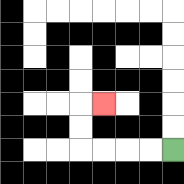{'start': '[7, 6]', 'end': '[4, 4]', 'path_directions': 'L,L,L,L,U,U,R', 'path_coordinates': '[[7, 6], [6, 6], [5, 6], [4, 6], [3, 6], [3, 5], [3, 4], [4, 4]]'}